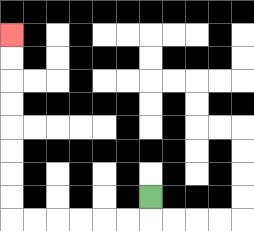{'start': '[6, 8]', 'end': '[0, 1]', 'path_directions': 'D,L,L,L,L,L,L,U,U,U,U,U,U,U,U', 'path_coordinates': '[[6, 8], [6, 9], [5, 9], [4, 9], [3, 9], [2, 9], [1, 9], [0, 9], [0, 8], [0, 7], [0, 6], [0, 5], [0, 4], [0, 3], [0, 2], [0, 1]]'}